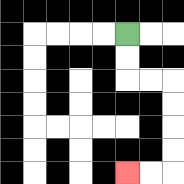{'start': '[5, 1]', 'end': '[5, 7]', 'path_directions': 'D,D,R,R,D,D,D,D,L,L', 'path_coordinates': '[[5, 1], [5, 2], [5, 3], [6, 3], [7, 3], [7, 4], [7, 5], [7, 6], [7, 7], [6, 7], [5, 7]]'}